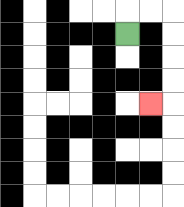{'start': '[5, 1]', 'end': '[6, 4]', 'path_directions': 'U,R,R,D,D,D,D,L', 'path_coordinates': '[[5, 1], [5, 0], [6, 0], [7, 0], [7, 1], [7, 2], [7, 3], [7, 4], [6, 4]]'}